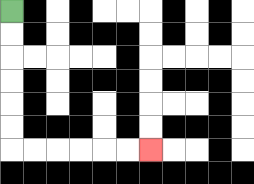{'start': '[0, 0]', 'end': '[6, 6]', 'path_directions': 'D,D,D,D,D,D,R,R,R,R,R,R', 'path_coordinates': '[[0, 0], [0, 1], [0, 2], [0, 3], [0, 4], [0, 5], [0, 6], [1, 6], [2, 6], [3, 6], [4, 6], [5, 6], [6, 6]]'}